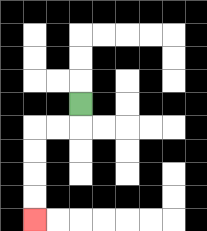{'start': '[3, 4]', 'end': '[1, 9]', 'path_directions': 'D,L,L,D,D,D,D', 'path_coordinates': '[[3, 4], [3, 5], [2, 5], [1, 5], [1, 6], [1, 7], [1, 8], [1, 9]]'}